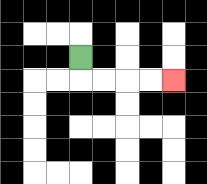{'start': '[3, 2]', 'end': '[7, 3]', 'path_directions': 'D,R,R,R,R', 'path_coordinates': '[[3, 2], [3, 3], [4, 3], [5, 3], [6, 3], [7, 3]]'}